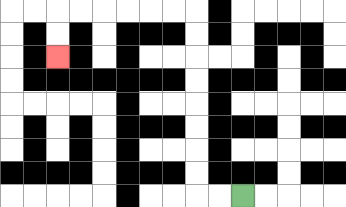{'start': '[10, 8]', 'end': '[2, 2]', 'path_directions': 'L,L,U,U,U,U,U,U,U,U,L,L,L,L,L,L,D,D', 'path_coordinates': '[[10, 8], [9, 8], [8, 8], [8, 7], [8, 6], [8, 5], [8, 4], [8, 3], [8, 2], [8, 1], [8, 0], [7, 0], [6, 0], [5, 0], [4, 0], [3, 0], [2, 0], [2, 1], [2, 2]]'}